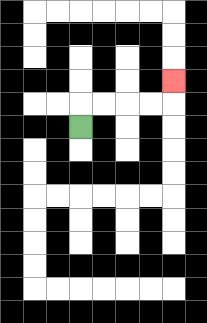{'start': '[3, 5]', 'end': '[7, 3]', 'path_directions': 'U,R,R,R,R,U', 'path_coordinates': '[[3, 5], [3, 4], [4, 4], [5, 4], [6, 4], [7, 4], [7, 3]]'}